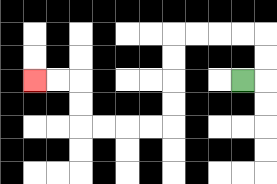{'start': '[10, 3]', 'end': '[1, 3]', 'path_directions': 'R,U,U,L,L,L,L,D,D,D,D,L,L,L,L,U,U,L,L', 'path_coordinates': '[[10, 3], [11, 3], [11, 2], [11, 1], [10, 1], [9, 1], [8, 1], [7, 1], [7, 2], [7, 3], [7, 4], [7, 5], [6, 5], [5, 5], [4, 5], [3, 5], [3, 4], [3, 3], [2, 3], [1, 3]]'}